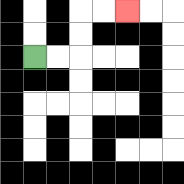{'start': '[1, 2]', 'end': '[5, 0]', 'path_directions': 'R,R,U,U,R,R', 'path_coordinates': '[[1, 2], [2, 2], [3, 2], [3, 1], [3, 0], [4, 0], [5, 0]]'}